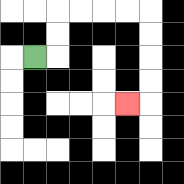{'start': '[1, 2]', 'end': '[5, 4]', 'path_directions': 'R,U,U,R,R,R,R,D,D,D,D,L', 'path_coordinates': '[[1, 2], [2, 2], [2, 1], [2, 0], [3, 0], [4, 0], [5, 0], [6, 0], [6, 1], [6, 2], [6, 3], [6, 4], [5, 4]]'}